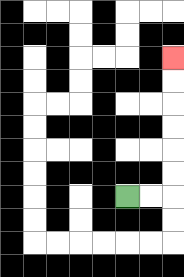{'start': '[5, 8]', 'end': '[7, 2]', 'path_directions': 'R,R,U,U,U,U,U,U', 'path_coordinates': '[[5, 8], [6, 8], [7, 8], [7, 7], [7, 6], [7, 5], [7, 4], [7, 3], [7, 2]]'}